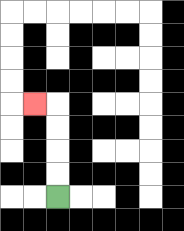{'start': '[2, 8]', 'end': '[1, 4]', 'path_directions': 'U,U,U,U,L', 'path_coordinates': '[[2, 8], [2, 7], [2, 6], [2, 5], [2, 4], [1, 4]]'}